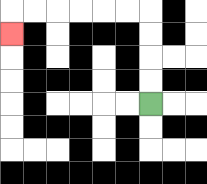{'start': '[6, 4]', 'end': '[0, 1]', 'path_directions': 'U,U,U,U,L,L,L,L,L,L,D', 'path_coordinates': '[[6, 4], [6, 3], [6, 2], [6, 1], [6, 0], [5, 0], [4, 0], [3, 0], [2, 0], [1, 0], [0, 0], [0, 1]]'}